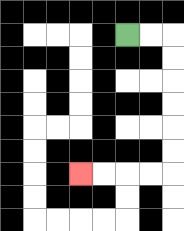{'start': '[5, 1]', 'end': '[3, 7]', 'path_directions': 'R,R,D,D,D,D,D,D,L,L,L,L', 'path_coordinates': '[[5, 1], [6, 1], [7, 1], [7, 2], [7, 3], [7, 4], [7, 5], [7, 6], [7, 7], [6, 7], [5, 7], [4, 7], [3, 7]]'}